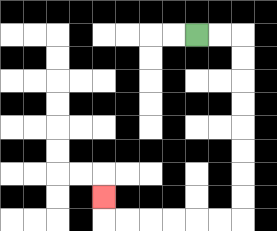{'start': '[8, 1]', 'end': '[4, 8]', 'path_directions': 'R,R,D,D,D,D,D,D,D,D,L,L,L,L,L,L,U', 'path_coordinates': '[[8, 1], [9, 1], [10, 1], [10, 2], [10, 3], [10, 4], [10, 5], [10, 6], [10, 7], [10, 8], [10, 9], [9, 9], [8, 9], [7, 9], [6, 9], [5, 9], [4, 9], [4, 8]]'}